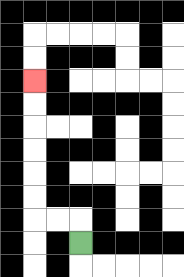{'start': '[3, 10]', 'end': '[1, 3]', 'path_directions': 'U,L,L,U,U,U,U,U,U', 'path_coordinates': '[[3, 10], [3, 9], [2, 9], [1, 9], [1, 8], [1, 7], [1, 6], [1, 5], [1, 4], [1, 3]]'}